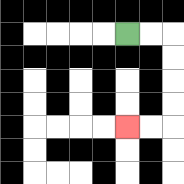{'start': '[5, 1]', 'end': '[5, 5]', 'path_directions': 'R,R,D,D,D,D,L,L', 'path_coordinates': '[[5, 1], [6, 1], [7, 1], [7, 2], [7, 3], [7, 4], [7, 5], [6, 5], [5, 5]]'}